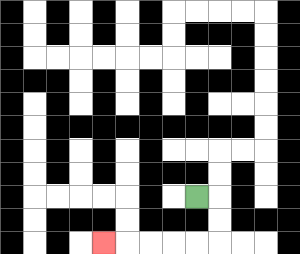{'start': '[8, 8]', 'end': '[4, 10]', 'path_directions': 'R,D,D,L,L,L,L,L', 'path_coordinates': '[[8, 8], [9, 8], [9, 9], [9, 10], [8, 10], [7, 10], [6, 10], [5, 10], [4, 10]]'}